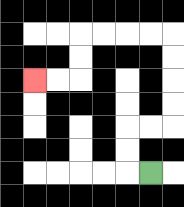{'start': '[6, 7]', 'end': '[1, 3]', 'path_directions': 'L,U,U,R,R,U,U,U,U,L,L,L,L,D,D,L,L', 'path_coordinates': '[[6, 7], [5, 7], [5, 6], [5, 5], [6, 5], [7, 5], [7, 4], [7, 3], [7, 2], [7, 1], [6, 1], [5, 1], [4, 1], [3, 1], [3, 2], [3, 3], [2, 3], [1, 3]]'}